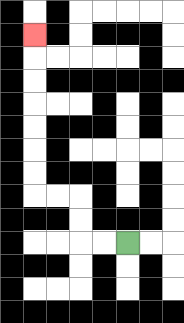{'start': '[5, 10]', 'end': '[1, 1]', 'path_directions': 'L,L,U,U,L,L,U,U,U,U,U,U,U', 'path_coordinates': '[[5, 10], [4, 10], [3, 10], [3, 9], [3, 8], [2, 8], [1, 8], [1, 7], [1, 6], [1, 5], [1, 4], [1, 3], [1, 2], [1, 1]]'}